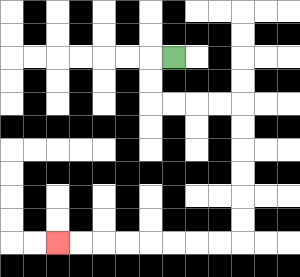{'start': '[7, 2]', 'end': '[2, 10]', 'path_directions': 'L,D,D,R,R,R,R,D,D,D,D,D,D,L,L,L,L,L,L,L,L', 'path_coordinates': '[[7, 2], [6, 2], [6, 3], [6, 4], [7, 4], [8, 4], [9, 4], [10, 4], [10, 5], [10, 6], [10, 7], [10, 8], [10, 9], [10, 10], [9, 10], [8, 10], [7, 10], [6, 10], [5, 10], [4, 10], [3, 10], [2, 10]]'}